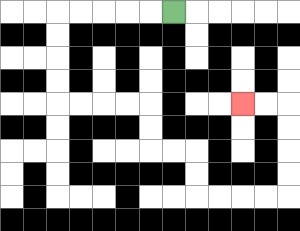{'start': '[7, 0]', 'end': '[10, 4]', 'path_directions': 'L,L,L,L,L,D,D,D,D,R,R,R,R,D,D,R,R,D,D,R,R,R,R,U,U,U,U,L,L', 'path_coordinates': '[[7, 0], [6, 0], [5, 0], [4, 0], [3, 0], [2, 0], [2, 1], [2, 2], [2, 3], [2, 4], [3, 4], [4, 4], [5, 4], [6, 4], [6, 5], [6, 6], [7, 6], [8, 6], [8, 7], [8, 8], [9, 8], [10, 8], [11, 8], [12, 8], [12, 7], [12, 6], [12, 5], [12, 4], [11, 4], [10, 4]]'}